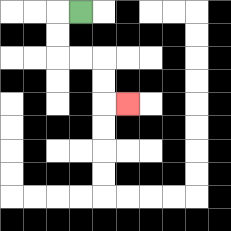{'start': '[3, 0]', 'end': '[5, 4]', 'path_directions': 'L,D,D,R,R,D,D,R', 'path_coordinates': '[[3, 0], [2, 0], [2, 1], [2, 2], [3, 2], [4, 2], [4, 3], [4, 4], [5, 4]]'}